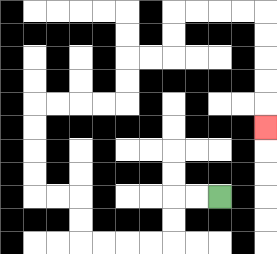{'start': '[9, 8]', 'end': '[11, 5]', 'path_directions': 'L,L,D,D,L,L,L,L,U,U,L,L,U,U,U,U,R,R,R,R,U,U,R,R,U,U,R,R,R,R,D,D,D,D,D', 'path_coordinates': '[[9, 8], [8, 8], [7, 8], [7, 9], [7, 10], [6, 10], [5, 10], [4, 10], [3, 10], [3, 9], [3, 8], [2, 8], [1, 8], [1, 7], [1, 6], [1, 5], [1, 4], [2, 4], [3, 4], [4, 4], [5, 4], [5, 3], [5, 2], [6, 2], [7, 2], [7, 1], [7, 0], [8, 0], [9, 0], [10, 0], [11, 0], [11, 1], [11, 2], [11, 3], [11, 4], [11, 5]]'}